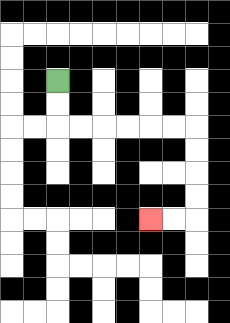{'start': '[2, 3]', 'end': '[6, 9]', 'path_directions': 'D,D,R,R,R,R,R,R,D,D,D,D,L,L', 'path_coordinates': '[[2, 3], [2, 4], [2, 5], [3, 5], [4, 5], [5, 5], [6, 5], [7, 5], [8, 5], [8, 6], [8, 7], [8, 8], [8, 9], [7, 9], [6, 9]]'}